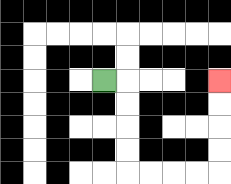{'start': '[4, 3]', 'end': '[9, 3]', 'path_directions': 'R,D,D,D,D,R,R,R,R,U,U,U,U', 'path_coordinates': '[[4, 3], [5, 3], [5, 4], [5, 5], [5, 6], [5, 7], [6, 7], [7, 7], [8, 7], [9, 7], [9, 6], [9, 5], [9, 4], [9, 3]]'}